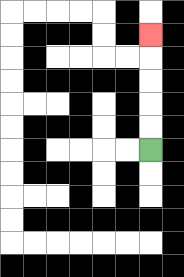{'start': '[6, 6]', 'end': '[6, 1]', 'path_directions': 'U,U,U,U,U', 'path_coordinates': '[[6, 6], [6, 5], [6, 4], [6, 3], [6, 2], [6, 1]]'}